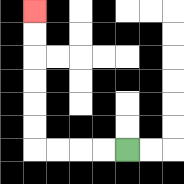{'start': '[5, 6]', 'end': '[1, 0]', 'path_directions': 'L,L,L,L,U,U,U,U,U,U', 'path_coordinates': '[[5, 6], [4, 6], [3, 6], [2, 6], [1, 6], [1, 5], [1, 4], [1, 3], [1, 2], [1, 1], [1, 0]]'}